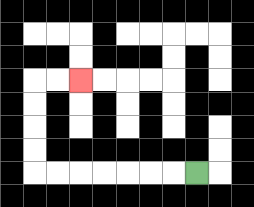{'start': '[8, 7]', 'end': '[3, 3]', 'path_directions': 'L,L,L,L,L,L,L,U,U,U,U,R,R', 'path_coordinates': '[[8, 7], [7, 7], [6, 7], [5, 7], [4, 7], [3, 7], [2, 7], [1, 7], [1, 6], [1, 5], [1, 4], [1, 3], [2, 3], [3, 3]]'}